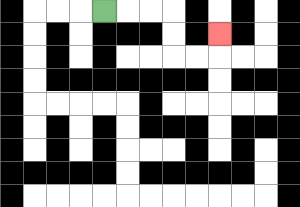{'start': '[4, 0]', 'end': '[9, 1]', 'path_directions': 'R,R,R,D,D,R,R,U', 'path_coordinates': '[[4, 0], [5, 0], [6, 0], [7, 0], [7, 1], [7, 2], [8, 2], [9, 2], [9, 1]]'}